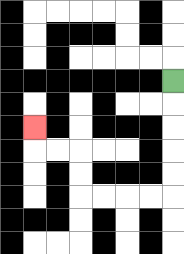{'start': '[7, 3]', 'end': '[1, 5]', 'path_directions': 'D,D,D,D,D,L,L,L,L,U,U,L,L,U', 'path_coordinates': '[[7, 3], [7, 4], [7, 5], [7, 6], [7, 7], [7, 8], [6, 8], [5, 8], [4, 8], [3, 8], [3, 7], [3, 6], [2, 6], [1, 6], [1, 5]]'}